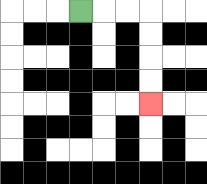{'start': '[3, 0]', 'end': '[6, 4]', 'path_directions': 'R,R,R,D,D,D,D', 'path_coordinates': '[[3, 0], [4, 0], [5, 0], [6, 0], [6, 1], [6, 2], [6, 3], [6, 4]]'}